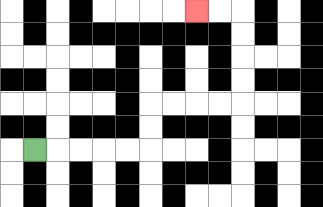{'start': '[1, 6]', 'end': '[8, 0]', 'path_directions': 'R,R,R,R,R,U,U,R,R,R,R,U,U,U,U,L,L', 'path_coordinates': '[[1, 6], [2, 6], [3, 6], [4, 6], [5, 6], [6, 6], [6, 5], [6, 4], [7, 4], [8, 4], [9, 4], [10, 4], [10, 3], [10, 2], [10, 1], [10, 0], [9, 0], [8, 0]]'}